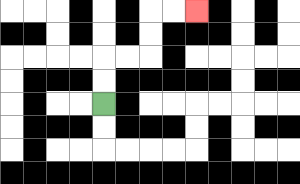{'start': '[4, 4]', 'end': '[8, 0]', 'path_directions': 'U,U,R,R,U,U,R,R', 'path_coordinates': '[[4, 4], [4, 3], [4, 2], [5, 2], [6, 2], [6, 1], [6, 0], [7, 0], [8, 0]]'}